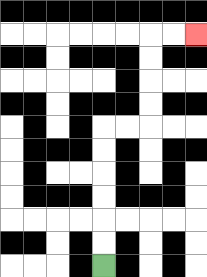{'start': '[4, 11]', 'end': '[8, 1]', 'path_directions': 'U,U,U,U,U,U,R,R,U,U,U,U,R,R', 'path_coordinates': '[[4, 11], [4, 10], [4, 9], [4, 8], [4, 7], [4, 6], [4, 5], [5, 5], [6, 5], [6, 4], [6, 3], [6, 2], [6, 1], [7, 1], [8, 1]]'}